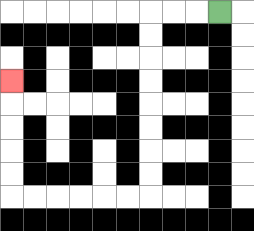{'start': '[9, 0]', 'end': '[0, 3]', 'path_directions': 'L,L,L,D,D,D,D,D,D,D,D,L,L,L,L,L,L,U,U,U,U,U', 'path_coordinates': '[[9, 0], [8, 0], [7, 0], [6, 0], [6, 1], [6, 2], [6, 3], [6, 4], [6, 5], [6, 6], [6, 7], [6, 8], [5, 8], [4, 8], [3, 8], [2, 8], [1, 8], [0, 8], [0, 7], [0, 6], [0, 5], [0, 4], [0, 3]]'}